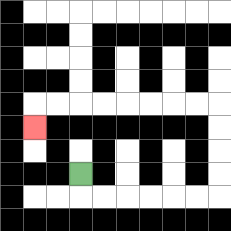{'start': '[3, 7]', 'end': '[1, 5]', 'path_directions': 'D,R,R,R,R,R,R,U,U,U,U,L,L,L,L,L,L,L,L,D', 'path_coordinates': '[[3, 7], [3, 8], [4, 8], [5, 8], [6, 8], [7, 8], [8, 8], [9, 8], [9, 7], [9, 6], [9, 5], [9, 4], [8, 4], [7, 4], [6, 4], [5, 4], [4, 4], [3, 4], [2, 4], [1, 4], [1, 5]]'}